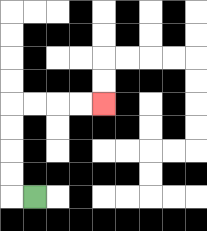{'start': '[1, 8]', 'end': '[4, 4]', 'path_directions': 'L,U,U,U,U,R,R,R,R', 'path_coordinates': '[[1, 8], [0, 8], [0, 7], [0, 6], [0, 5], [0, 4], [1, 4], [2, 4], [3, 4], [4, 4]]'}